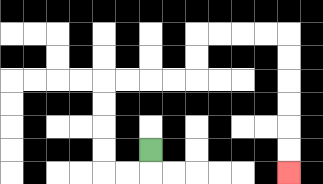{'start': '[6, 6]', 'end': '[12, 7]', 'path_directions': 'D,L,L,U,U,U,U,R,R,R,R,U,U,R,R,R,R,D,D,D,D,D,D', 'path_coordinates': '[[6, 6], [6, 7], [5, 7], [4, 7], [4, 6], [4, 5], [4, 4], [4, 3], [5, 3], [6, 3], [7, 3], [8, 3], [8, 2], [8, 1], [9, 1], [10, 1], [11, 1], [12, 1], [12, 2], [12, 3], [12, 4], [12, 5], [12, 6], [12, 7]]'}